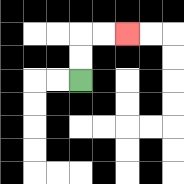{'start': '[3, 3]', 'end': '[5, 1]', 'path_directions': 'U,U,R,R', 'path_coordinates': '[[3, 3], [3, 2], [3, 1], [4, 1], [5, 1]]'}